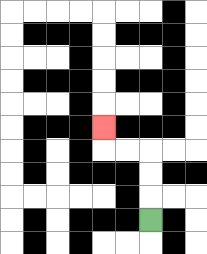{'start': '[6, 9]', 'end': '[4, 5]', 'path_directions': 'U,U,U,L,L,U', 'path_coordinates': '[[6, 9], [6, 8], [6, 7], [6, 6], [5, 6], [4, 6], [4, 5]]'}